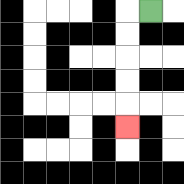{'start': '[6, 0]', 'end': '[5, 5]', 'path_directions': 'L,D,D,D,D,D', 'path_coordinates': '[[6, 0], [5, 0], [5, 1], [5, 2], [5, 3], [5, 4], [5, 5]]'}